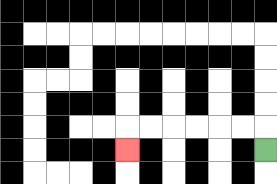{'start': '[11, 6]', 'end': '[5, 6]', 'path_directions': 'U,L,L,L,L,L,L,D', 'path_coordinates': '[[11, 6], [11, 5], [10, 5], [9, 5], [8, 5], [7, 5], [6, 5], [5, 5], [5, 6]]'}